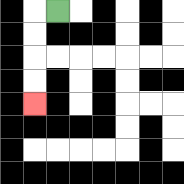{'start': '[2, 0]', 'end': '[1, 4]', 'path_directions': 'L,D,D,D,D', 'path_coordinates': '[[2, 0], [1, 0], [1, 1], [1, 2], [1, 3], [1, 4]]'}